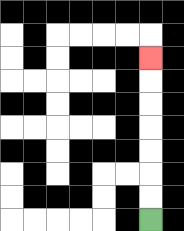{'start': '[6, 9]', 'end': '[6, 2]', 'path_directions': 'U,U,U,U,U,U,U', 'path_coordinates': '[[6, 9], [6, 8], [6, 7], [6, 6], [6, 5], [6, 4], [6, 3], [6, 2]]'}